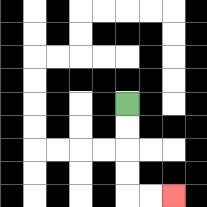{'start': '[5, 4]', 'end': '[7, 8]', 'path_directions': 'D,D,D,D,R,R', 'path_coordinates': '[[5, 4], [5, 5], [5, 6], [5, 7], [5, 8], [6, 8], [7, 8]]'}